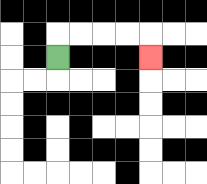{'start': '[2, 2]', 'end': '[6, 2]', 'path_directions': 'U,R,R,R,R,D', 'path_coordinates': '[[2, 2], [2, 1], [3, 1], [4, 1], [5, 1], [6, 1], [6, 2]]'}